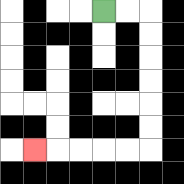{'start': '[4, 0]', 'end': '[1, 6]', 'path_directions': 'R,R,D,D,D,D,D,D,L,L,L,L,L', 'path_coordinates': '[[4, 0], [5, 0], [6, 0], [6, 1], [6, 2], [6, 3], [6, 4], [6, 5], [6, 6], [5, 6], [4, 6], [3, 6], [2, 6], [1, 6]]'}